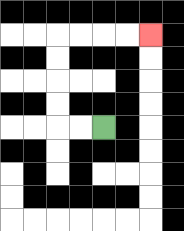{'start': '[4, 5]', 'end': '[6, 1]', 'path_directions': 'L,L,U,U,U,U,R,R,R,R', 'path_coordinates': '[[4, 5], [3, 5], [2, 5], [2, 4], [2, 3], [2, 2], [2, 1], [3, 1], [4, 1], [5, 1], [6, 1]]'}